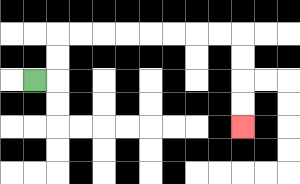{'start': '[1, 3]', 'end': '[10, 5]', 'path_directions': 'R,U,U,R,R,R,R,R,R,R,R,D,D,D,D', 'path_coordinates': '[[1, 3], [2, 3], [2, 2], [2, 1], [3, 1], [4, 1], [5, 1], [6, 1], [7, 1], [8, 1], [9, 1], [10, 1], [10, 2], [10, 3], [10, 4], [10, 5]]'}